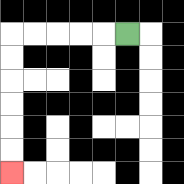{'start': '[5, 1]', 'end': '[0, 7]', 'path_directions': 'L,L,L,L,L,D,D,D,D,D,D', 'path_coordinates': '[[5, 1], [4, 1], [3, 1], [2, 1], [1, 1], [0, 1], [0, 2], [0, 3], [0, 4], [0, 5], [0, 6], [0, 7]]'}